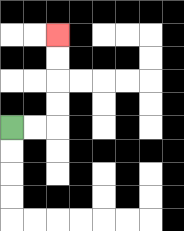{'start': '[0, 5]', 'end': '[2, 1]', 'path_directions': 'R,R,U,U,U,U', 'path_coordinates': '[[0, 5], [1, 5], [2, 5], [2, 4], [2, 3], [2, 2], [2, 1]]'}